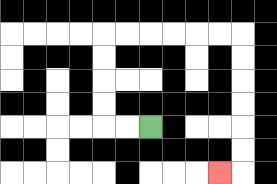{'start': '[6, 5]', 'end': '[9, 7]', 'path_directions': 'L,L,U,U,U,U,R,R,R,R,R,R,D,D,D,D,D,D,L', 'path_coordinates': '[[6, 5], [5, 5], [4, 5], [4, 4], [4, 3], [4, 2], [4, 1], [5, 1], [6, 1], [7, 1], [8, 1], [9, 1], [10, 1], [10, 2], [10, 3], [10, 4], [10, 5], [10, 6], [10, 7], [9, 7]]'}